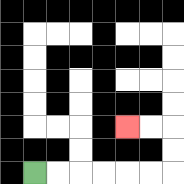{'start': '[1, 7]', 'end': '[5, 5]', 'path_directions': 'R,R,R,R,R,R,U,U,L,L', 'path_coordinates': '[[1, 7], [2, 7], [3, 7], [4, 7], [5, 7], [6, 7], [7, 7], [7, 6], [7, 5], [6, 5], [5, 5]]'}